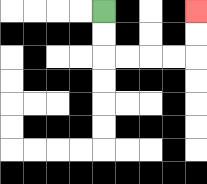{'start': '[4, 0]', 'end': '[8, 0]', 'path_directions': 'D,D,R,R,R,R,U,U', 'path_coordinates': '[[4, 0], [4, 1], [4, 2], [5, 2], [6, 2], [7, 2], [8, 2], [8, 1], [8, 0]]'}